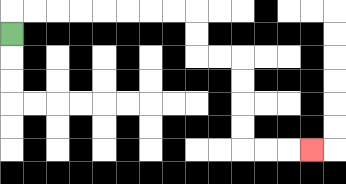{'start': '[0, 1]', 'end': '[13, 6]', 'path_directions': 'U,R,R,R,R,R,R,R,R,D,D,R,R,D,D,D,D,R,R,R', 'path_coordinates': '[[0, 1], [0, 0], [1, 0], [2, 0], [3, 0], [4, 0], [5, 0], [6, 0], [7, 0], [8, 0], [8, 1], [8, 2], [9, 2], [10, 2], [10, 3], [10, 4], [10, 5], [10, 6], [11, 6], [12, 6], [13, 6]]'}